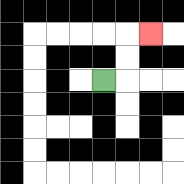{'start': '[4, 3]', 'end': '[6, 1]', 'path_directions': 'R,U,U,R', 'path_coordinates': '[[4, 3], [5, 3], [5, 2], [5, 1], [6, 1]]'}